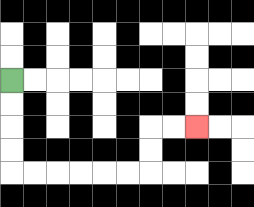{'start': '[0, 3]', 'end': '[8, 5]', 'path_directions': 'D,D,D,D,R,R,R,R,R,R,U,U,R,R', 'path_coordinates': '[[0, 3], [0, 4], [0, 5], [0, 6], [0, 7], [1, 7], [2, 7], [3, 7], [4, 7], [5, 7], [6, 7], [6, 6], [6, 5], [7, 5], [8, 5]]'}